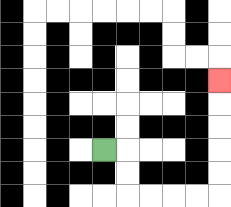{'start': '[4, 6]', 'end': '[9, 3]', 'path_directions': 'R,D,D,R,R,R,R,U,U,U,U,U', 'path_coordinates': '[[4, 6], [5, 6], [5, 7], [5, 8], [6, 8], [7, 8], [8, 8], [9, 8], [9, 7], [9, 6], [9, 5], [9, 4], [9, 3]]'}